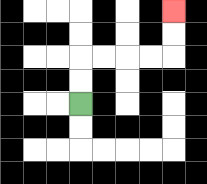{'start': '[3, 4]', 'end': '[7, 0]', 'path_directions': 'U,U,R,R,R,R,U,U', 'path_coordinates': '[[3, 4], [3, 3], [3, 2], [4, 2], [5, 2], [6, 2], [7, 2], [7, 1], [7, 0]]'}